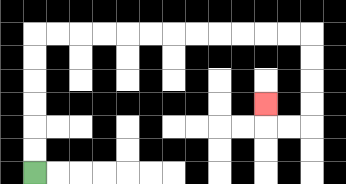{'start': '[1, 7]', 'end': '[11, 4]', 'path_directions': 'U,U,U,U,U,U,R,R,R,R,R,R,R,R,R,R,R,R,D,D,D,D,L,L,U', 'path_coordinates': '[[1, 7], [1, 6], [1, 5], [1, 4], [1, 3], [1, 2], [1, 1], [2, 1], [3, 1], [4, 1], [5, 1], [6, 1], [7, 1], [8, 1], [9, 1], [10, 1], [11, 1], [12, 1], [13, 1], [13, 2], [13, 3], [13, 4], [13, 5], [12, 5], [11, 5], [11, 4]]'}